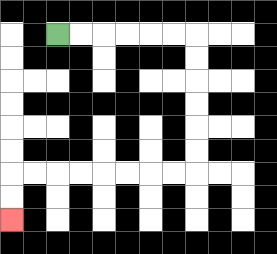{'start': '[2, 1]', 'end': '[0, 9]', 'path_directions': 'R,R,R,R,R,R,D,D,D,D,D,D,L,L,L,L,L,L,L,L,D,D', 'path_coordinates': '[[2, 1], [3, 1], [4, 1], [5, 1], [6, 1], [7, 1], [8, 1], [8, 2], [8, 3], [8, 4], [8, 5], [8, 6], [8, 7], [7, 7], [6, 7], [5, 7], [4, 7], [3, 7], [2, 7], [1, 7], [0, 7], [0, 8], [0, 9]]'}